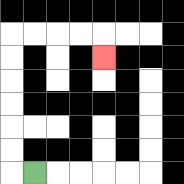{'start': '[1, 7]', 'end': '[4, 2]', 'path_directions': 'L,U,U,U,U,U,U,R,R,R,R,D', 'path_coordinates': '[[1, 7], [0, 7], [0, 6], [0, 5], [0, 4], [0, 3], [0, 2], [0, 1], [1, 1], [2, 1], [3, 1], [4, 1], [4, 2]]'}